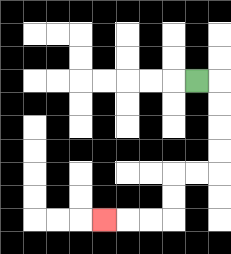{'start': '[8, 3]', 'end': '[4, 9]', 'path_directions': 'R,D,D,D,D,L,L,D,D,L,L,L', 'path_coordinates': '[[8, 3], [9, 3], [9, 4], [9, 5], [9, 6], [9, 7], [8, 7], [7, 7], [7, 8], [7, 9], [6, 9], [5, 9], [4, 9]]'}